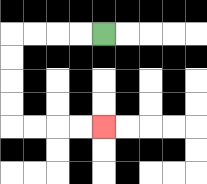{'start': '[4, 1]', 'end': '[4, 5]', 'path_directions': 'L,L,L,L,D,D,D,D,R,R,R,R', 'path_coordinates': '[[4, 1], [3, 1], [2, 1], [1, 1], [0, 1], [0, 2], [0, 3], [0, 4], [0, 5], [1, 5], [2, 5], [3, 5], [4, 5]]'}